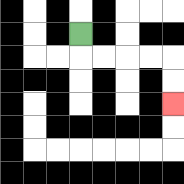{'start': '[3, 1]', 'end': '[7, 4]', 'path_directions': 'D,R,R,R,R,D,D', 'path_coordinates': '[[3, 1], [3, 2], [4, 2], [5, 2], [6, 2], [7, 2], [7, 3], [7, 4]]'}